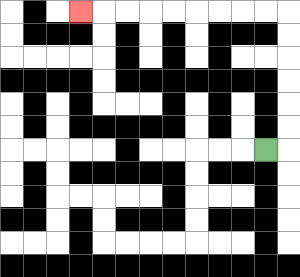{'start': '[11, 6]', 'end': '[3, 0]', 'path_directions': 'R,U,U,U,U,U,U,L,L,L,L,L,L,L,L,L', 'path_coordinates': '[[11, 6], [12, 6], [12, 5], [12, 4], [12, 3], [12, 2], [12, 1], [12, 0], [11, 0], [10, 0], [9, 0], [8, 0], [7, 0], [6, 0], [5, 0], [4, 0], [3, 0]]'}